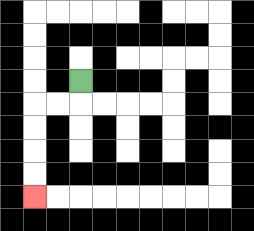{'start': '[3, 3]', 'end': '[1, 8]', 'path_directions': 'D,L,L,D,D,D,D', 'path_coordinates': '[[3, 3], [3, 4], [2, 4], [1, 4], [1, 5], [1, 6], [1, 7], [1, 8]]'}